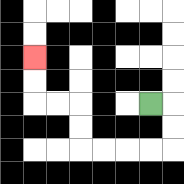{'start': '[6, 4]', 'end': '[1, 2]', 'path_directions': 'R,D,D,L,L,L,L,U,U,L,L,U,U', 'path_coordinates': '[[6, 4], [7, 4], [7, 5], [7, 6], [6, 6], [5, 6], [4, 6], [3, 6], [3, 5], [3, 4], [2, 4], [1, 4], [1, 3], [1, 2]]'}